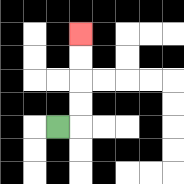{'start': '[2, 5]', 'end': '[3, 1]', 'path_directions': 'R,U,U,U,U', 'path_coordinates': '[[2, 5], [3, 5], [3, 4], [3, 3], [3, 2], [3, 1]]'}